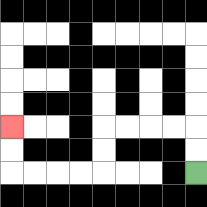{'start': '[8, 7]', 'end': '[0, 5]', 'path_directions': 'U,U,L,L,L,L,D,D,L,L,L,L,U,U', 'path_coordinates': '[[8, 7], [8, 6], [8, 5], [7, 5], [6, 5], [5, 5], [4, 5], [4, 6], [4, 7], [3, 7], [2, 7], [1, 7], [0, 7], [0, 6], [0, 5]]'}